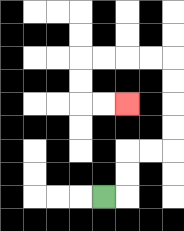{'start': '[4, 8]', 'end': '[5, 4]', 'path_directions': 'R,U,U,R,R,U,U,U,U,L,L,L,L,D,D,R,R', 'path_coordinates': '[[4, 8], [5, 8], [5, 7], [5, 6], [6, 6], [7, 6], [7, 5], [7, 4], [7, 3], [7, 2], [6, 2], [5, 2], [4, 2], [3, 2], [3, 3], [3, 4], [4, 4], [5, 4]]'}